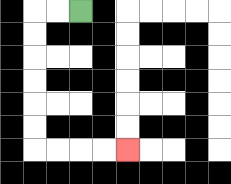{'start': '[3, 0]', 'end': '[5, 6]', 'path_directions': 'L,L,D,D,D,D,D,D,R,R,R,R', 'path_coordinates': '[[3, 0], [2, 0], [1, 0], [1, 1], [1, 2], [1, 3], [1, 4], [1, 5], [1, 6], [2, 6], [3, 6], [4, 6], [5, 6]]'}